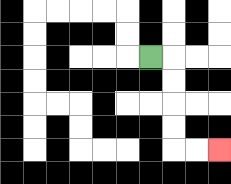{'start': '[6, 2]', 'end': '[9, 6]', 'path_directions': 'R,D,D,D,D,R,R', 'path_coordinates': '[[6, 2], [7, 2], [7, 3], [7, 4], [7, 5], [7, 6], [8, 6], [9, 6]]'}